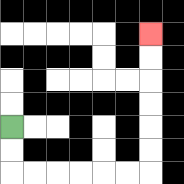{'start': '[0, 5]', 'end': '[6, 1]', 'path_directions': 'D,D,R,R,R,R,R,R,U,U,U,U,U,U', 'path_coordinates': '[[0, 5], [0, 6], [0, 7], [1, 7], [2, 7], [3, 7], [4, 7], [5, 7], [6, 7], [6, 6], [6, 5], [6, 4], [6, 3], [6, 2], [6, 1]]'}